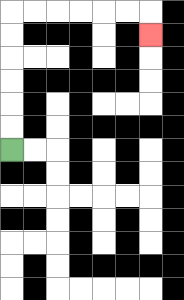{'start': '[0, 6]', 'end': '[6, 1]', 'path_directions': 'U,U,U,U,U,U,R,R,R,R,R,R,D', 'path_coordinates': '[[0, 6], [0, 5], [0, 4], [0, 3], [0, 2], [0, 1], [0, 0], [1, 0], [2, 0], [3, 0], [4, 0], [5, 0], [6, 0], [6, 1]]'}